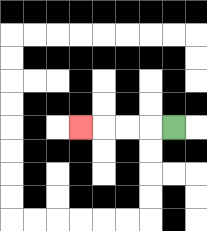{'start': '[7, 5]', 'end': '[3, 5]', 'path_directions': 'L,L,L,L', 'path_coordinates': '[[7, 5], [6, 5], [5, 5], [4, 5], [3, 5]]'}